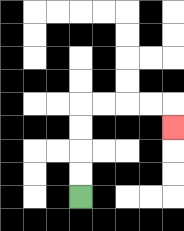{'start': '[3, 8]', 'end': '[7, 5]', 'path_directions': 'U,U,U,U,R,R,R,R,D', 'path_coordinates': '[[3, 8], [3, 7], [3, 6], [3, 5], [3, 4], [4, 4], [5, 4], [6, 4], [7, 4], [7, 5]]'}